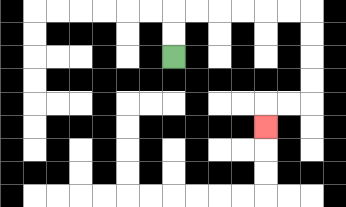{'start': '[7, 2]', 'end': '[11, 5]', 'path_directions': 'U,U,R,R,R,R,R,R,D,D,D,D,L,L,D', 'path_coordinates': '[[7, 2], [7, 1], [7, 0], [8, 0], [9, 0], [10, 0], [11, 0], [12, 0], [13, 0], [13, 1], [13, 2], [13, 3], [13, 4], [12, 4], [11, 4], [11, 5]]'}